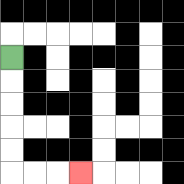{'start': '[0, 2]', 'end': '[3, 7]', 'path_directions': 'D,D,D,D,D,R,R,R', 'path_coordinates': '[[0, 2], [0, 3], [0, 4], [0, 5], [0, 6], [0, 7], [1, 7], [2, 7], [3, 7]]'}